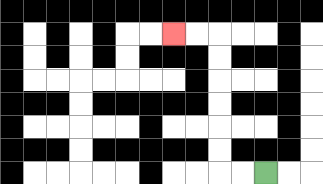{'start': '[11, 7]', 'end': '[7, 1]', 'path_directions': 'L,L,U,U,U,U,U,U,L,L', 'path_coordinates': '[[11, 7], [10, 7], [9, 7], [9, 6], [9, 5], [9, 4], [9, 3], [9, 2], [9, 1], [8, 1], [7, 1]]'}